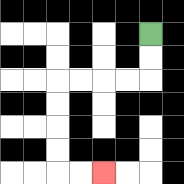{'start': '[6, 1]', 'end': '[4, 7]', 'path_directions': 'D,D,L,L,L,L,D,D,D,D,R,R', 'path_coordinates': '[[6, 1], [6, 2], [6, 3], [5, 3], [4, 3], [3, 3], [2, 3], [2, 4], [2, 5], [2, 6], [2, 7], [3, 7], [4, 7]]'}